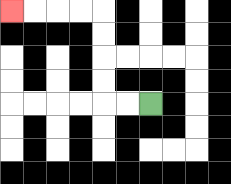{'start': '[6, 4]', 'end': '[0, 0]', 'path_directions': 'L,L,U,U,U,U,L,L,L,L', 'path_coordinates': '[[6, 4], [5, 4], [4, 4], [4, 3], [4, 2], [4, 1], [4, 0], [3, 0], [2, 0], [1, 0], [0, 0]]'}